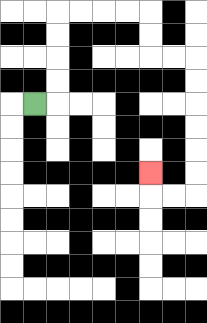{'start': '[1, 4]', 'end': '[6, 7]', 'path_directions': 'R,U,U,U,U,R,R,R,R,D,D,R,R,D,D,D,D,D,D,L,L,U', 'path_coordinates': '[[1, 4], [2, 4], [2, 3], [2, 2], [2, 1], [2, 0], [3, 0], [4, 0], [5, 0], [6, 0], [6, 1], [6, 2], [7, 2], [8, 2], [8, 3], [8, 4], [8, 5], [8, 6], [8, 7], [8, 8], [7, 8], [6, 8], [6, 7]]'}